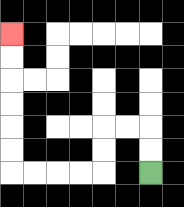{'start': '[6, 7]', 'end': '[0, 1]', 'path_directions': 'U,U,L,L,D,D,L,L,L,L,U,U,U,U,U,U', 'path_coordinates': '[[6, 7], [6, 6], [6, 5], [5, 5], [4, 5], [4, 6], [4, 7], [3, 7], [2, 7], [1, 7], [0, 7], [0, 6], [0, 5], [0, 4], [0, 3], [0, 2], [0, 1]]'}